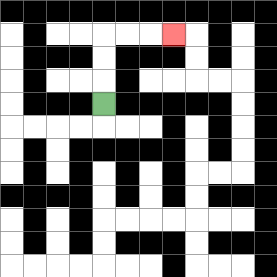{'start': '[4, 4]', 'end': '[7, 1]', 'path_directions': 'U,U,U,R,R,R', 'path_coordinates': '[[4, 4], [4, 3], [4, 2], [4, 1], [5, 1], [6, 1], [7, 1]]'}